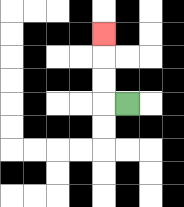{'start': '[5, 4]', 'end': '[4, 1]', 'path_directions': 'L,U,U,U', 'path_coordinates': '[[5, 4], [4, 4], [4, 3], [4, 2], [4, 1]]'}